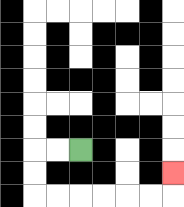{'start': '[3, 6]', 'end': '[7, 7]', 'path_directions': 'L,L,D,D,R,R,R,R,R,R,U', 'path_coordinates': '[[3, 6], [2, 6], [1, 6], [1, 7], [1, 8], [2, 8], [3, 8], [4, 8], [5, 8], [6, 8], [7, 8], [7, 7]]'}